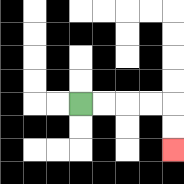{'start': '[3, 4]', 'end': '[7, 6]', 'path_directions': 'R,R,R,R,D,D', 'path_coordinates': '[[3, 4], [4, 4], [5, 4], [6, 4], [7, 4], [7, 5], [7, 6]]'}